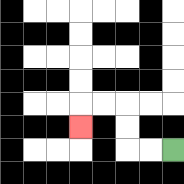{'start': '[7, 6]', 'end': '[3, 5]', 'path_directions': 'L,L,U,U,L,L,D', 'path_coordinates': '[[7, 6], [6, 6], [5, 6], [5, 5], [5, 4], [4, 4], [3, 4], [3, 5]]'}